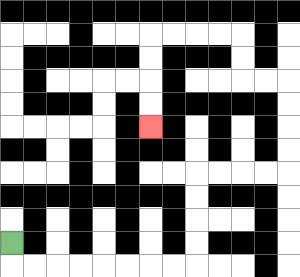{'start': '[0, 10]', 'end': '[6, 5]', 'path_directions': 'D,R,R,R,R,R,R,R,R,U,U,U,U,R,R,R,R,U,U,U,U,L,L,U,U,L,L,L,L,D,D,D,D', 'path_coordinates': '[[0, 10], [0, 11], [1, 11], [2, 11], [3, 11], [4, 11], [5, 11], [6, 11], [7, 11], [8, 11], [8, 10], [8, 9], [8, 8], [8, 7], [9, 7], [10, 7], [11, 7], [12, 7], [12, 6], [12, 5], [12, 4], [12, 3], [11, 3], [10, 3], [10, 2], [10, 1], [9, 1], [8, 1], [7, 1], [6, 1], [6, 2], [6, 3], [6, 4], [6, 5]]'}